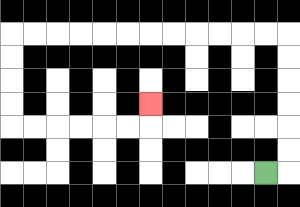{'start': '[11, 7]', 'end': '[6, 4]', 'path_directions': 'R,U,U,U,U,U,U,L,L,L,L,L,L,L,L,L,L,L,L,D,D,D,D,R,R,R,R,R,R,U', 'path_coordinates': '[[11, 7], [12, 7], [12, 6], [12, 5], [12, 4], [12, 3], [12, 2], [12, 1], [11, 1], [10, 1], [9, 1], [8, 1], [7, 1], [6, 1], [5, 1], [4, 1], [3, 1], [2, 1], [1, 1], [0, 1], [0, 2], [0, 3], [0, 4], [0, 5], [1, 5], [2, 5], [3, 5], [4, 5], [5, 5], [6, 5], [6, 4]]'}